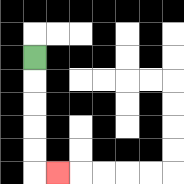{'start': '[1, 2]', 'end': '[2, 7]', 'path_directions': 'D,D,D,D,D,R', 'path_coordinates': '[[1, 2], [1, 3], [1, 4], [1, 5], [1, 6], [1, 7], [2, 7]]'}